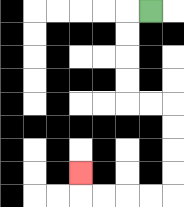{'start': '[6, 0]', 'end': '[3, 7]', 'path_directions': 'L,D,D,D,D,R,R,D,D,D,D,L,L,L,L,U', 'path_coordinates': '[[6, 0], [5, 0], [5, 1], [5, 2], [5, 3], [5, 4], [6, 4], [7, 4], [7, 5], [7, 6], [7, 7], [7, 8], [6, 8], [5, 8], [4, 8], [3, 8], [3, 7]]'}